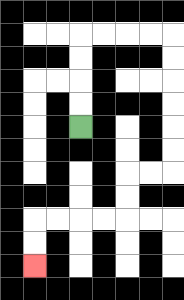{'start': '[3, 5]', 'end': '[1, 11]', 'path_directions': 'U,U,U,U,R,R,R,R,D,D,D,D,D,D,L,L,D,D,L,L,L,L,D,D', 'path_coordinates': '[[3, 5], [3, 4], [3, 3], [3, 2], [3, 1], [4, 1], [5, 1], [6, 1], [7, 1], [7, 2], [7, 3], [7, 4], [7, 5], [7, 6], [7, 7], [6, 7], [5, 7], [5, 8], [5, 9], [4, 9], [3, 9], [2, 9], [1, 9], [1, 10], [1, 11]]'}